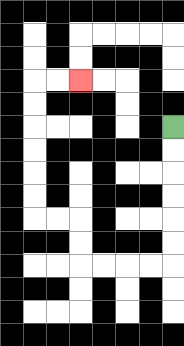{'start': '[7, 5]', 'end': '[3, 3]', 'path_directions': 'D,D,D,D,D,D,L,L,L,L,U,U,L,L,U,U,U,U,U,U,R,R', 'path_coordinates': '[[7, 5], [7, 6], [7, 7], [7, 8], [7, 9], [7, 10], [7, 11], [6, 11], [5, 11], [4, 11], [3, 11], [3, 10], [3, 9], [2, 9], [1, 9], [1, 8], [1, 7], [1, 6], [1, 5], [1, 4], [1, 3], [2, 3], [3, 3]]'}